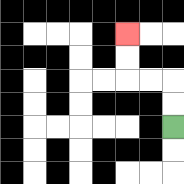{'start': '[7, 5]', 'end': '[5, 1]', 'path_directions': 'U,U,L,L,U,U', 'path_coordinates': '[[7, 5], [7, 4], [7, 3], [6, 3], [5, 3], [5, 2], [5, 1]]'}